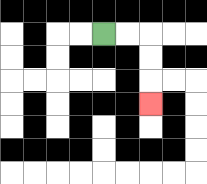{'start': '[4, 1]', 'end': '[6, 4]', 'path_directions': 'R,R,D,D,D', 'path_coordinates': '[[4, 1], [5, 1], [6, 1], [6, 2], [6, 3], [6, 4]]'}